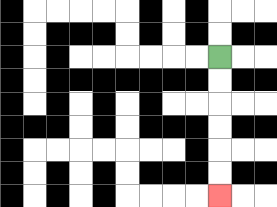{'start': '[9, 2]', 'end': '[9, 8]', 'path_directions': 'D,D,D,D,D,D', 'path_coordinates': '[[9, 2], [9, 3], [9, 4], [9, 5], [9, 6], [9, 7], [9, 8]]'}